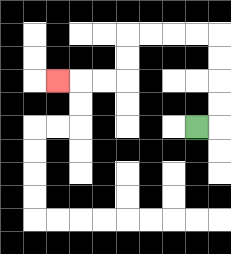{'start': '[8, 5]', 'end': '[2, 3]', 'path_directions': 'R,U,U,U,U,L,L,L,L,D,D,L,L,L', 'path_coordinates': '[[8, 5], [9, 5], [9, 4], [9, 3], [9, 2], [9, 1], [8, 1], [7, 1], [6, 1], [5, 1], [5, 2], [5, 3], [4, 3], [3, 3], [2, 3]]'}